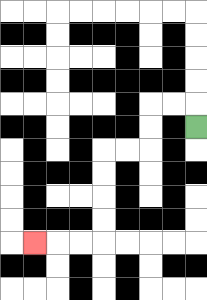{'start': '[8, 5]', 'end': '[1, 10]', 'path_directions': 'U,L,L,D,D,L,L,D,D,D,D,L,L,L', 'path_coordinates': '[[8, 5], [8, 4], [7, 4], [6, 4], [6, 5], [6, 6], [5, 6], [4, 6], [4, 7], [4, 8], [4, 9], [4, 10], [3, 10], [2, 10], [1, 10]]'}